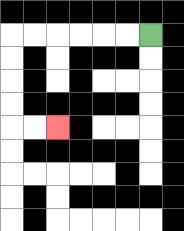{'start': '[6, 1]', 'end': '[2, 5]', 'path_directions': 'L,L,L,L,L,L,D,D,D,D,R,R', 'path_coordinates': '[[6, 1], [5, 1], [4, 1], [3, 1], [2, 1], [1, 1], [0, 1], [0, 2], [0, 3], [0, 4], [0, 5], [1, 5], [2, 5]]'}